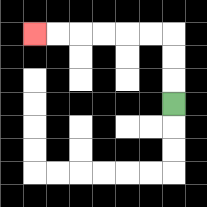{'start': '[7, 4]', 'end': '[1, 1]', 'path_directions': 'U,U,U,L,L,L,L,L,L', 'path_coordinates': '[[7, 4], [7, 3], [7, 2], [7, 1], [6, 1], [5, 1], [4, 1], [3, 1], [2, 1], [1, 1]]'}